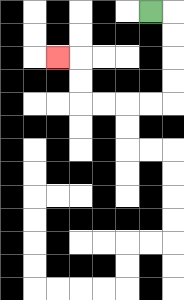{'start': '[6, 0]', 'end': '[2, 2]', 'path_directions': 'R,D,D,D,D,L,L,L,L,U,U,L', 'path_coordinates': '[[6, 0], [7, 0], [7, 1], [7, 2], [7, 3], [7, 4], [6, 4], [5, 4], [4, 4], [3, 4], [3, 3], [3, 2], [2, 2]]'}